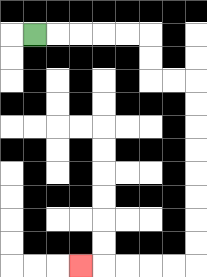{'start': '[1, 1]', 'end': '[3, 11]', 'path_directions': 'R,R,R,R,R,D,D,R,R,D,D,D,D,D,D,D,D,L,L,L,L,L', 'path_coordinates': '[[1, 1], [2, 1], [3, 1], [4, 1], [5, 1], [6, 1], [6, 2], [6, 3], [7, 3], [8, 3], [8, 4], [8, 5], [8, 6], [8, 7], [8, 8], [8, 9], [8, 10], [8, 11], [7, 11], [6, 11], [5, 11], [4, 11], [3, 11]]'}